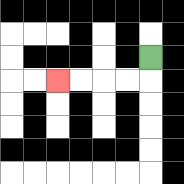{'start': '[6, 2]', 'end': '[2, 3]', 'path_directions': 'D,L,L,L,L', 'path_coordinates': '[[6, 2], [6, 3], [5, 3], [4, 3], [3, 3], [2, 3]]'}